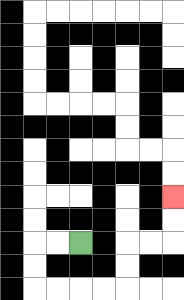{'start': '[3, 10]', 'end': '[7, 8]', 'path_directions': 'L,L,D,D,R,R,R,R,U,U,R,R,U,U', 'path_coordinates': '[[3, 10], [2, 10], [1, 10], [1, 11], [1, 12], [2, 12], [3, 12], [4, 12], [5, 12], [5, 11], [5, 10], [6, 10], [7, 10], [7, 9], [7, 8]]'}